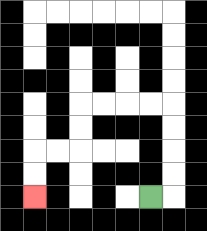{'start': '[6, 8]', 'end': '[1, 8]', 'path_directions': 'R,U,U,U,U,L,L,L,L,D,D,L,L,D,D', 'path_coordinates': '[[6, 8], [7, 8], [7, 7], [7, 6], [7, 5], [7, 4], [6, 4], [5, 4], [4, 4], [3, 4], [3, 5], [3, 6], [2, 6], [1, 6], [1, 7], [1, 8]]'}